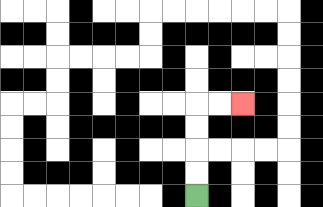{'start': '[8, 8]', 'end': '[10, 4]', 'path_directions': 'U,U,U,U,R,R', 'path_coordinates': '[[8, 8], [8, 7], [8, 6], [8, 5], [8, 4], [9, 4], [10, 4]]'}